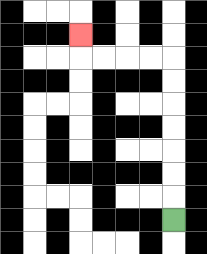{'start': '[7, 9]', 'end': '[3, 1]', 'path_directions': 'U,U,U,U,U,U,U,L,L,L,L,U', 'path_coordinates': '[[7, 9], [7, 8], [7, 7], [7, 6], [7, 5], [7, 4], [7, 3], [7, 2], [6, 2], [5, 2], [4, 2], [3, 2], [3, 1]]'}